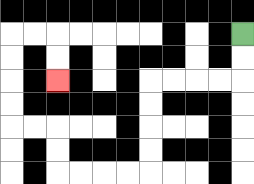{'start': '[10, 1]', 'end': '[2, 3]', 'path_directions': 'D,D,L,L,L,L,D,D,D,D,L,L,L,L,U,U,L,L,U,U,U,U,R,R,D,D', 'path_coordinates': '[[10, 1], [10, 2], [10, 3], [9, 3], [8, 3], [7, 3], [6, 3], [6, 4], [6, 5], [6, 6], [6, 7], [5, 7], [4, 7], [3, 7], [2, 7], [2, 6], [2, 5], [1, 5], [0, 5], [0, 4], [0, 3], [0, 2], [0, 1], [1, 1], [2, 1], [2, 2], [2, 3]]'}